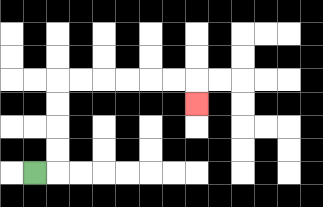{'start': '[1, 7]', 'end': '[8, 4]', 'path_directions': 'R,U,U,U,U,R,R,R,R,R,R,D', 'path_coordinates': '[[1, 7], [2, 7], [2, 6], [2, 5], [2, 4], [2, 3], [3, 3], [4, 3], [5, 3], [6, 3], [7, 3], [8, 3], [8, 4]]'}